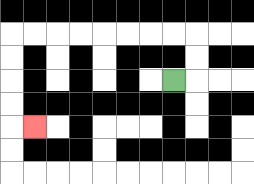{'start': '[7, 3]', 'end': '[1, 5]', 'path_directions': 'R,U,U,L,L,L,L,L,L,L,L,D,D,D,D,R', 'path_coordinates': '[[7, 3], [8, 3], [8, 2], [8, 1], [7, 1], [6, 1], [5, 1], [4, 1], [3, 1], [2, 1], [1, 1], [0, 1], [0, 2], [0, 3], [0, 4], [0, 5], [1, 5]]'}